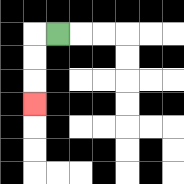{'start': '[2, 1]', 'end': '[1, 4]', 'path_directions': 'L,D,D,D', 'path_coordinates': '[[2, 1], [1, 1], [1, 2], [1, 3], [1, 4]]'}